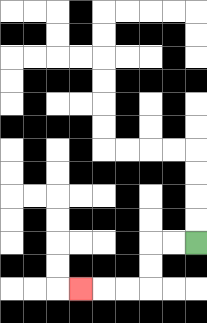{'start': '[8, 10]', 'end': '[3, 12]', 'path_directions': 'L,L,D,D,L,L,L', 'path_coordinates': '[[8, 10], [7, 10], [6, 10], [6, 11], [6, 12], [5, 12], [4, 12], [3, 12]]'}